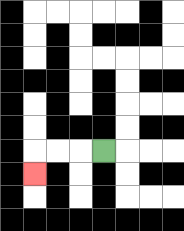{'start': '[4, 6]', 'end': '[1, 7]', 'path_directions': 'L,L,L,D', 'path_coordinates': '[[4, 6], [3, 6], [2, 6], [1, 6], [1, 7]]'}